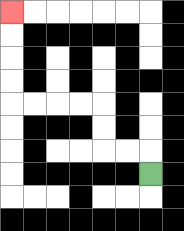{'start': '[6, 7]', 'end': '[0, 0]', 'path_directions': 'U,L,L,U,U,L,L,L,L,U,U,U,U', 'path_coordinates': '[[6, 7], [6, 6], [5, 6], [4, 6], [4, 5], [4, 4], [3, 4], [2, 4], [1, 4], [0, 4], [0, 3], [0, 2], [0, 1], [0, 0]]'}